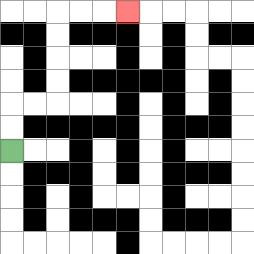{'start': '[0, 6]', 'end': '[5, 0]', 'path_directions': 'U,U,R,R,U,U,U,U,R,R,R', 'path_coordinates': '[[0, 6], [0, 5], [0, 4], [1, 4], [2, 4], [2, 3], [2, 2], [2, 1], [2, 0], [3, 0], [4, 0], [5, 0]]'}